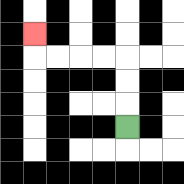{'start': '[5, 5]', 'end': '[1, 1]', 'path_directions': 'U,U,U,L,L,L,L,U', 'path_coordinates': '[[5, 5], [5, 4], [5, 3], [5, 2], [4, 2], [3, 2], [2, 2], [1, 2], [1, 1]]'}